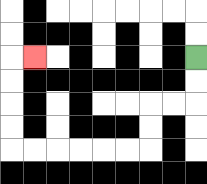{'start': '[8, 2]', 'end': '[1, 2]', 'path_directions': 'D,D,L,L,D,D,L,L,L,L,L,L,U,U,U,U,R', 'path_coordinates': '[[8, 2], [8, 3], [8, 4], [7, 4], [6, 4], [6, 5], [6, 6], [5, 6], [4, 6], [3, 6], [2, 6], [1, 6], [0, 6], [0, 5], [0, 4], [0, 3], [0, 2], [1, 2]]'}